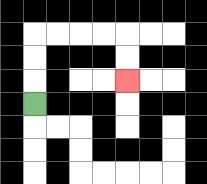{'start': '[1, 4]', 'end': '[5, 3]', 'path_directions': 'U,U,U,R,R,R,R,D,D', 'path_coordinates': '[[1, 4], [1, 3], [1, 2], [1, 1], [2, 1], [3, 1], [4, 1], [5, 1], [5, 2], [5, 3]]'}